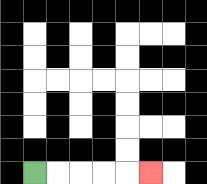{'start': '[1, 7]', 'end': '[6, 7]', 'path_directions': 'R,R,R,R,R', 'path_coordinates': '[[1, 7], [2, 7], [3, 7], [4, 7], [5, 7], [6, 7]]'}